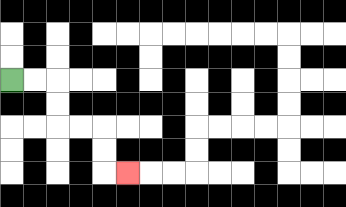{'start': '[0, 3]', 'end': '[5, 7]', 'path_directions': 'R,R,D,D,R,R,D,D,R', 'path_coordinates': '[[0, 3], [1, 3], [2, 3], [2, 4], [2, 5], [3, 5], [4, 5], [4, 6], [4, 7], [5, 7]]'}